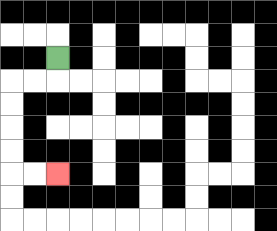{'start': '[2, 2]', 'end': '[2, 7]', 'path_directions': 'D,L,L,D,D,D,D,R,R', 'path_coordinates': '[[2, 2], [2, 3], [1, 3], [0, 3], [0, 4], [0, 5], [0, 6], [0, 7], [1, 7], [2, 7]]'}